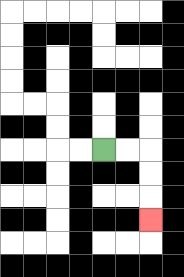{'start': '[4, 6]', 'end': '[6, 9]', 'path_directions': 'R,R,D,D,D', 'path_coordinates': '[[4, 6], [5, 6], [6, 6], [6, 7], [6, 8], [6, 9]]'}